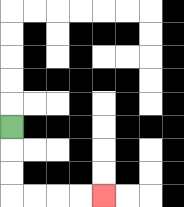{'start': '[0, 5]', 'end': '[4, 8]', 'path_directions': 'D,D,D,R,R,R,R', 'path_coordinates': '[[0, 5], [0, 6], [0, 7], [0, 8], [1, 8], [2, 8], [3, 8], [4, 8]]'}